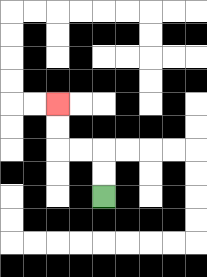{'start': '[4, 8]', 'end': '[2, 4]', 'path_directions': 'U,U,L,L,U,U', 'path_coordinates': '[[4, 8], [4, 7], [4, 6], [3, 6], [2, 6], [2, 5], [2, 4]]'}